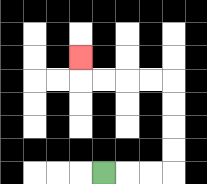{'start': '[4, 7]', 'end': '[3, 2]', 'path_directions': 'R,R,R,U,U,U,U,L,L,L,L,U', 'path_coordinates': '[[4, 7], [5, 7], [6, 7], [7, 7], [7, 6], [7, 5], [7, 4], [7, 3], [6, 3], [5, 3], [4, 3], [3, 3], [3, 2]]'}